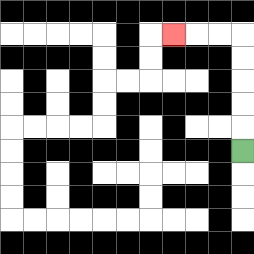{'start': '[10, 6]', 'end': '[7, 1]', 'path_directions': 'U,U,U,U,U,L,L,L', 'path_coordinates': '[[10, 6], [10, 5], [10, 4], [10, 3], [10, 2], [10, 1], [9, 1], [8, 1], [7, 1]]'}